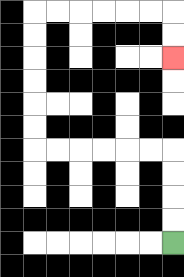{'start': '[7, 10]', 'end': '[7, 2]', 'path_directions': 'U,U,U,U,L,L,L,L,L,L,U,U,U,U,U,U,R,R,R,R,R,R,D,D', 'path_coordinates': '[[7, 10], [7, 9], [7, 8], [7, 7], [7, 6], [6, 6], [5, 6], [4, 6], [3, 6], [2, 6], [1, 6], [1, 5], [1, 4], [1, 3], [1, 2], [1, 1], [1, 0], [2, 0], [3, 0], [4, 0], [5, 0], [6, 0], [7, 0], [7, 1], [7, 2]]'}